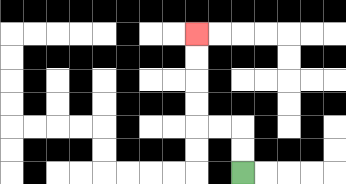{'start': '[10, 7]', 'end': '[8, 1]', 'path_directions': 'U,U,L,L,U,U,U,U', 'path_coordinates': '[[10, 7], [10, 6], [10, 5], [9, 5], [8, 5], [8, 4], [8, 3], [8, 2], [8, 1]]'}